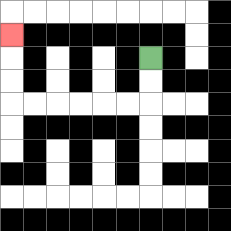{'start': '[6, 2]', 'end': '[0, 1]', 'path_directions': 'D,D,L,L,L,L,L,L,U,U,U', 'path_coordinates': '[[6, 2], [6, 3], [6, 4], [5, 4], [4, 4], [3, 4], [2, 4], [1, 4], [0, 4], [0, 3], [0, 2], [0, 1]]'}